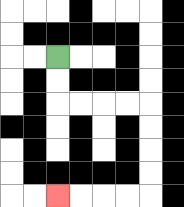{'start': '[2, 2]', 'end': '[2, 8]', 'path_directions': 'D,D,R,R,R,R,D,D,D,D,L,L,L,L', 'path_coordinates': '[[2, 2], [2, 3], [2, 4], [3, 4], [4, 4], [5, 4], [6, 4], [6, 5], [6, 6], [6, 7], [6, 8], [5, 8], [4, 8], [3, 8], [2, 8]]'}